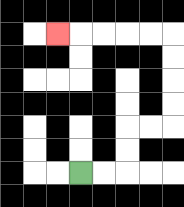{'start': '[3, 7]', 'end': '[2, 1]', 'path_directions': 'R,R,U,U,R,R,U,U,U,U,L,L,L,L,L', 'path_coordinates': '[[3, 7], [4, 7], [5, 7], [5, 6], [5, 5], [6, 5], [7, 5], [7, 4], [7, 3], [7, 2], [7, 1], [6, 1], [5, 1], [4, 1], [3, 1], [2, 1]]'}